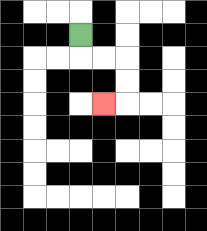{'start': '[3, 1]', 'end': '[4, 4]', 'path_directions': 'D,R,R,D,D,L', 'path_coordinates': '[[3, 1], [3, 2], [4, 2], [5, 2], [5, 3], [5, 4], [4, 4]]'}